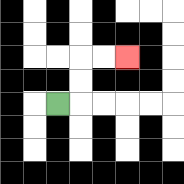{'start': '[2, 4]', 'end': '[5, 2]', 'path_directions': 'R,U,U,R,R', 'path_coordinates': '[[2, 4], [3, 4], [3, 3], [3, 2], [4, 2], [5, 2]]'}